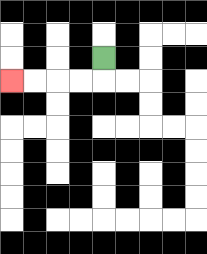{'start': '[4, 2]', 'end': '[0, 3]', 'path_directions': 'D,L,L,L,L', 'path_coordinates': '[[4, 2], [4, 3], [3, 3], [2, 3], [1, 3], [0, 3]]'}